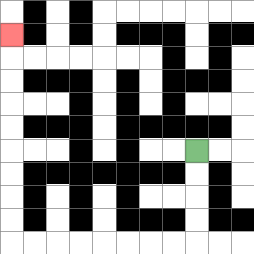{'start': '[8, 6]', 'end': '[0, 1]', 'path_directions': 'D,D,D,D,L,L,L,L,L,L,L,L,U,U,U,U,U,U,U,U,U', 'path_coordinates': '[[8, 6], [8, 7], [8, 8], [8, 9], [8, 10], [7, 10], [6, 10], [5, 10], [4, 10], [3, 10], [2, 10], [1, 10], [0, 10], [0, 9], [0, 8], [0, 7], [0, 6], [0, 5], [0, 4], [0, 3], [0, 2], [0, 1]]'}